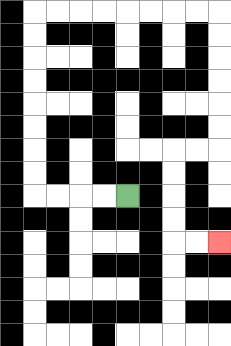{'start': '[5, 8]', 'end': '[9, 10]', 'path_directions': 'L,L,L,L,U,U,U,U,U,U,U,U,R,R,R,R,R,R,R,R,D,D,D,D,D,D,L,L,D,D,D,D,R,R', 'path_coordinates': '[[5, 8], [4, 8], [3, 8], [2, 8], [1, 8], [1, 7], [1, 6], [1, 5], [1, 4], [1, 3], [1, 2], [1, 1], [1, 0], [2, 0], [3, 0], [4, 0], [5, 0], [6, 0], [7, 0], [8, 0], [9, 0], [9, 1], [9, 2], [9, 3], [9, 4], [9, 5], [9, 6], [8, 6], [7, 6], [7, 7], [7, 8], [7, 9], [7, 10], [8, 10], [9, 10]]'}